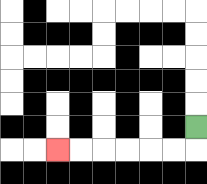{'start': '[8, 5]', 'end': '[2, 6]', 'path_directions': 'D,L,L,L,L,L,L', 'path_coordinates': '[[8, 5], [8, 6], [7, 6], [6, 6], [5, 6], [4, 6], [3, 6], [2, 6]]'}